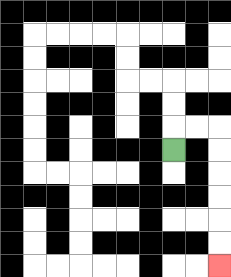{'start': '[7, 6]', 'end': '[9, 11]', 'path_directions': 'U,R,R,D,D,D,D,D,D', 'path_coordinates': '[[7, 6], [7, 5], [8, 5], [9, 5], [9, 6], [9, 7], [9, 8], [9, 9], [9, 10], [9, 11]]'}